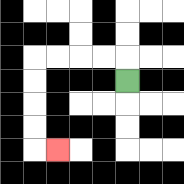{'start': '[5, 3]', 'end': '[2, 6]', 'path_directions': 'U,L,L,L,L,D,D,D,D,R', 'path_coordinates': '[[5, 3], [5, 2], [4, 2], [3, 2], [2, 2], [1, 2], [1, 3], [1, 4], [1, 5], [1, 6], [2, 6]]'}